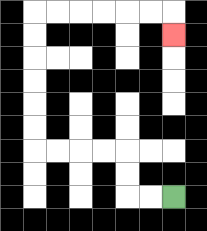{'start': '[7, 8]', 'end': '[7, 1]', 'path_directions': 'L,L,U,U,L,L,L,L,U,U,U,U,U,U,R,R,R,R,R,R,D', 'path_coordinates': '[[7, 8], [6, 8], [5, 8], [5, 7], [5, 6], [4, 6], [3, 6], [2, 6], [1, 6], [1, 5], [1, 4], [1, 3], [1, 2], [1, 1], [1, 0], [2, 0], [3, 0], [4, 0], [5, 0], [6, 0], [7, 0], [7, 1]]'}